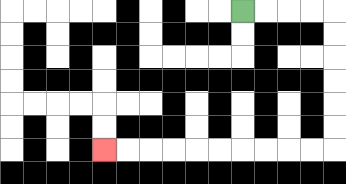{'start': '[10, 0]', 'end': '[4, 6]', 'path_directions': 'R,R,R,R,D,D,D,D,D,D,L,L,L,L,L,L,L,L,L,L', 'path_coordinates': '[[10, 0], [11, 0], [12, 0], [13, 0], [14, 0], [14, 1], [14, 2], [14, 3], [14, 4], [14, 5], [14, 6], [13, 6], [12, 6], [11, 6], [10, 6], [9, 6], [8, 6], [7, 6], [6, 6], [5, 6], [4, 6]]'}